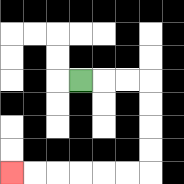{'start': '[3, 3]', 'end': '[0, 7]', 'path_directions': 'R,R,R,D,D,D,D,L,L,L,L,L,L', 'path_coordinates': '[[3, 3], [4, 3], [5, 3], [6, 3], [6, 4], [6, 5], [6, 6], [6, 7], [5, 7], [4, 7], [3, 7], [2, 7], [1, 7], [0, 7]]'}